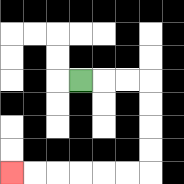{'start': '[3, 3]', 'end': '[0, 7]', 'path_directions': 'R,R,R,D,D,D,D,L,L,L,L,L,L', 'path_coordinates': '[[3, 3], [4, 3], [5, 3], [6, 3], [6, 4], [6, 5], [6, 6], [6, 7], [5, 7], [4, 7], [3, 7], [2, 7], [1, 7], [0, 7]]'}